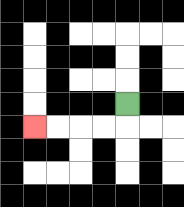{'start': '[5, 4]', 'end': '[1, 5]', 'path_directions': 'D,L,L,L,L', 'path_coordinates': '[[5, 4], [5, 5], [4, 5], [3, 5], [2, 5], [1, 5]]'}